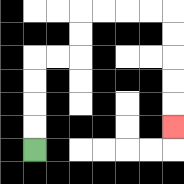{'start': '[1, 6]', 'end': '[7, 5]', 'path_directions': 'U,U,U,U,R,R,U,U,R,R,R,R,D,D,D,D,D', 'path_coordinates': '[[1, 6], [1, 5], [1, 4], [1, 3], [1, 2], [2, 2], [3, 2], [3, 1], [3, 0], [4, 0], [5, 0], [6, 0], [7, 0], [7, 1], [7, 2], [7, 3], [7, 4], [7, 5]]'}